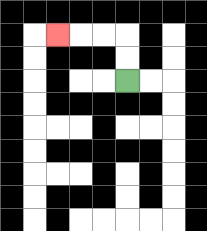{'start': '[5, 3]', 'end': '[2, 1]', 'path_directions': 'U,U,L,L,L', 'path_coordinates': '[[5, 3], [5, 2], [5, 1], [4, 1], [3, 1], [2, 1]]'}